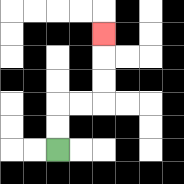{'start': '[2, 6]', 'end': '[4, 1]', 'path_directions': 'U,U,R,R,U,U,U', 'path_coordinates': '[[2, 6], [2, 5], [2, 4], [3, 4], [4, 4], [4, 3], [4, 2], [4, 1]]'}